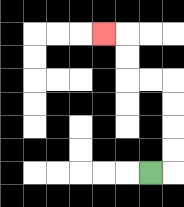{'start': '[6, 7]', 'end': '[4, 1]', 'path_directions': 'R,U,U,U,U,L,L,U,U,L', 'path_coordinates': '[[6, 7], [7, 7], [7, 6], [7, 5], [7, 4], [7, 3], [6, 3], [5, 3], [5, 2], [5, 1], [4, 1]]'}